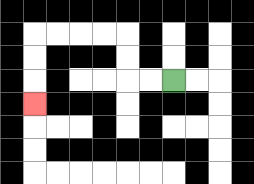{'start': '[7, 3]', 'end': '[1, 4]', 'path_directions': 'L,L,U,U,L,L,L,L,D,D,D', 'path_coordinates': '[[7, 3], [6, 3], [5, 3], [5, 2], [5, 1], [4, 1], [3, 1], [2, 1], [1, 1], [1, 2], [1, 3], [1, 4]]'}